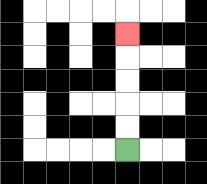{'start': '[5, 6]', 'end': '[5, 1]', 'path_directions': 'U,U,U,U,U', 'path_coordinates': '[[5, 6], [5, 5], [5, 4], [5, 3], [5, 2], [5, 1]]'}